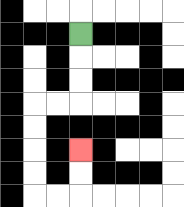{'start': '[3, 1]', 'end': '[3, 6]', 'path_directions': 'D,D,D,L,L,D,D,D,D,R,R,U,U', 'path_coordinates': '[[3, 1], [3, 2], [3, 3], [3, 4], [2, 4], [1, 4], [1, 5], [1, 6], [1, 7], [1, 8], [2, 8], [3, 8], [3, 7], [3, 6]]'}